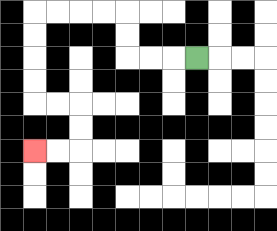{'start': '[8, 2]', 'end': '[1, 6]', 'path_directions': 'L,L,L,U,U,L,L,L,L,D,D,D,D,R,R,D,D,L,L', 'path_coordinates': '[[8, 2], [7, 2], [6, 2], [5, 2], [5, 1], [5, 0], [4, 0], [3, 0], [2, 0], [1, 0], [1, 1], [1, 2], [1, 3], [1, 4], [2, 4], [3, 4], [3, 5], [3, 6], [2, 6], [1, 6]]'}